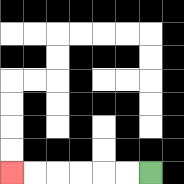{'start': '[6, 7]', 'end': '[0, 7]', 'path_directions': 'L,L,L,L,L,L', 'path_coordinates': '[[6, 7], [5, 7], [4, 7], [3, 7], [2, 7], [1, 7], [0, 7]]'}